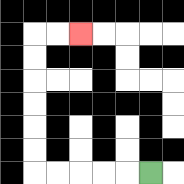{'start': '[6, 7]', 'end': '[3, 1]', 'path_directions': 'L,L,L,L,L,U,U,U,U,U,U,R,R', 'path_coordinates': '[[6, 7], [5, 7], [4, 7], [3, 7], [2, 7], [1, 7], [1, 6], [1, 5], [1, 4], [1, 3], [1, 2], [1, 1], [2, 1], [3, 1]]'}